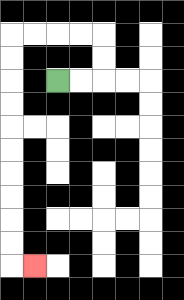{'start': '[2, 3]', 'end': '[1, 11]', 'path_directions': 'R,R,U,U,L,L,L,L,D,D,D,D,D,D,D,D,D,D,R', 'path_coordinates': '[[2, 3], [3, 3], [4, 3], [4, 2], [4, 1], [3, 1], [2, 1], [1, 1], [0, 1], [0, 2], [0, 3], [0, 4], [0, 5], [0, 6], [0, 7], [0, 8], [0, 9], [0, 10], [0, 11], [1, 11]]'}